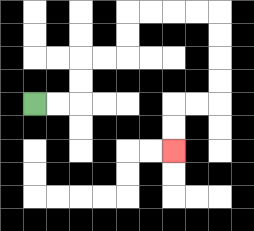{'start': '[1, 4]', 'end': '[7, 6]', 'path_directions': 'R,R,U,U,R,R,U,U,R,R,R,R,D,D,D,D,L,L,D,D', 'path_coordinates': '[[1, 4], [2, 4], [3, 4], [3, 3], [3, 2], [4, 2], [5, 2], [5, 1], [5, 0], [6, 0], [7, 0], [8, 0], [9, 0], [9, 1], [9, 2], [9, 3], [9, 4], [8, 4], [7, 4], [7, 5], [7, 6]]'}